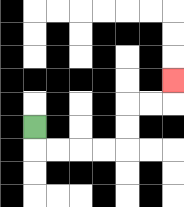{'start': '[1, 5]', 'end': '[7, 3]', 'path_directions': 'D,R,R,R,R,U,U,R,R,U', 'path_coordinates': '[[1, 5], [1, 6], [2, 6], [3, 6], [4, 6], [5, 6], [5, 5], [5, 4], [6, 4], [7, 4], [7, 3]]'}